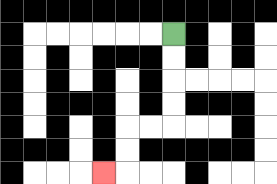{'start': '[7, 1]', 'end': '[4, 7]', 'path_directions': 'D,D,D,D,L,L,D,D,L', 'path_coordinates': '[[7, 1], [7, 2], [7, 3], [7, 4], [7, 5], [6, 5], [5, 5], [5, 6], [5, 7], [4, 7]]'}